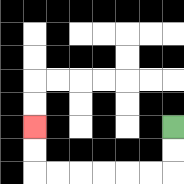{'start': '[7, 5]', 'end': '[1, 5]', 'path_directions': 'D,D,L,L,L,L,L,L,U,U', 'path_coordinates': '[[7, 5], [7, 6], [7, 7], [6, 7], [5, 7], [4, 7], [3, 7], [2, 7], [1, 7], [1, 6], [1, 5]]'}